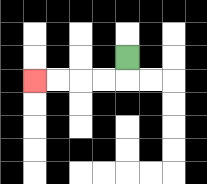{'start': '[5, 2]', 'end': '[1, 3]', 'path_directions': 'D,L,L,L,L', 'path_coordinates': '[[5, 2], [5, 3], [4, 3], [3, 3], [2, 3], [1, 3]]'}